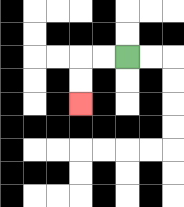{'start': '[5, 2]', 'end': '[3, 4]', 'path_directions': 'L,L,D,D', 'path_coordinates': '[[5, 2], [4, 2], [3, 2], [3, 3], [3, 4]]'}